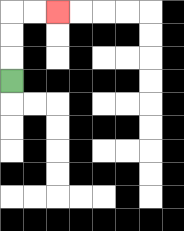{'start': '[0, 3]', 'end': '[2, 0]', 'path_directions': 'U,U,U,R,R', 'path_coordinates': '[[0, 3], [0, 2], [0, 1], [0, 0], [1, 0], [2, 0]]'}